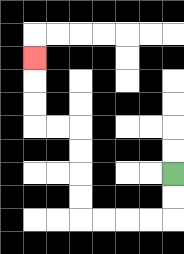{'start': '[7, 7]', 'end': '[1, 2]', 'path_directions': 'D,D,L,L,L,L,U,U,U,U,L,L,U,U,U', 'path_coordinates': '[[7, 7], [7, 8], [7, 9], [6, 9], [5, 9], [4, 9], [3, 9], [3, 8], [3, 7], [3, 6], [3, 5], [2, 5], [1, 5], [1, 4], [1, 3], [1, 2]]'}